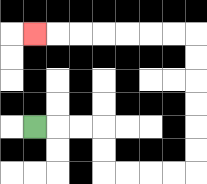{'start': '[1, 5]', 'end': '[1, 1]', 'path_directions': 'R,R,R,D,D,R,R,R,R,U,U,U,U,U,U,L,L,L,L,L,L,L', 'path_coordinates': '[[1, 5], [2, 5], [3, 5], [4, 5], [4, 6], [4, 7], [5, 7], [6, 7], [7, 7], [8, 7], [8, 6], [8, 5], [8, 4], [8, 3], [8, 2], [8, 1], [7, 1], [6, 1], [5, 1], [4, 1], [3, 1], [2, 1], [1, 1]]'}